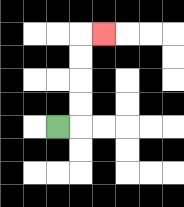{'start': '[2, 5]', 'end': '[4, 1]', 'path_directions': 'R,U,U,U,U,R', 'path_coordinates': '[[2, 5], [3, 5], [3, 4], [3, 3], [3, 2], [3, 1], [4, 1]]'}